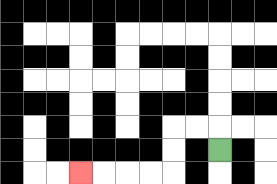{'start': '[9, 6]', 'end': '[3, 7]', 'path_directions': 'U,L,L,D,D,L,L,L,L', 'path_coordinates': '[[9, 6], [9, 5], [8, 5], [7, 5], [7, 6], [7, 7], [6, 7], [5, 7], [4, 7], [3, 7]]'}